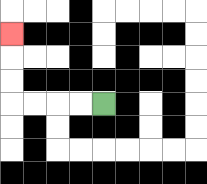{'start': '[4, 4]', 'end': '[0, 1]', 'path_directions': 'L,L,L,L,U,U,U', 'path_coordinates': '[[4, 4], [3, 4], [2, 4], [1, 4], [0, 4], [0, 3], [0, 2], [0, 1]]'}